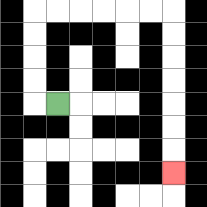{'start': '[2, 4]', 'end': '[7, 7]', 'path_directions': 'L,U,U,U,U,R,R,R,R,R,R,D,D,D,D,D,D,D', 'path_coordinates': '[[2, 4], [1, 4], [1, 3], [1, 2], [1, 1], [1, 0], [2, 0], [3, 0], [4, 0], [5, 0], [6, 0], [7, 0], [7, 1], [7, 2], [7, 3], [7, 4], [7, 5], [7, 6], [7, 7]]'}